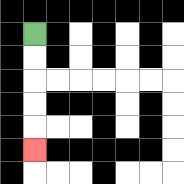{'start': '[1, 1]', 'end': '[1, 6]', 'path_directions': 'D,D,D,D,D', 'path_coordinates': '[[1, 1], [1, 2], [1, 3], [1, 4], [1, 5], [1, 6]]'}